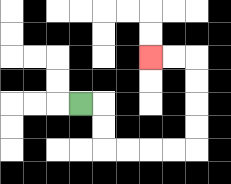{'start': '[3, 4]', 'end': '[6, 2]', 'path_directions': 'R,D,D,R,R,R,R,U,U,U,U,L,L', 'path_coordinates': '[[3, 4], [4, 4], [4, 5], [4, 6], [5, 6], [6, 6], [7, 6], [8, 6], [8, 5], [8, 4], [8, 3], [8, 2], [7, 2], [6, 2]]'}